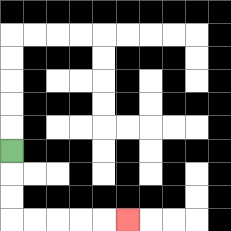{'start': '[0, 6]', 'end': '[5, 9]', 'path_directions': 'D,D,D,R,R,R,R,R', 'path_coordinates': '[[0, 6], [0, 7], [0, 8], [0, 9], [1, 9], [2, 9], [3, 9], [4, 9], [5, 9]]'}